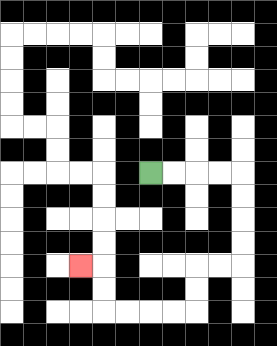{'start': '[6, 7]', 'end': '[3, 11]', 'path_directions': 'R,R,R,R,D,D,D,D,L,L,D,D,L,L,L,L,U,U,L', 'path_coordinates': '[[6, 7], [7, 7], [8, 7], [9, 7], [10, 7], [10, 8], [10, 9], [10, 10], [10, 11], [9, 11], [8, 11], [8, 12], [8, 13], [7, 13], [6, 13], [5, 13], [4, 13], [4, 12], [4, 11], [3, 11]]'}